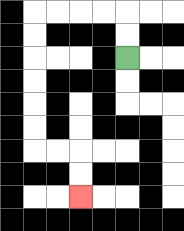{'start': '[5, 2]', 'end': '[3, 8]', 'path_directions': 'U,U,L,L,L,L,D,D,D,D,D,D,R,R,D,D', 'path_coordinates': '[[5, 2], [5, 1], [5, 0], [4, 0], [3, 0], [2, 0], [1, 0], [1, 1], [1, 2], [1, 3], [1, 4], [1, 5], [1, 6], [2, 6], [3, 6], [3, 7], [3, 8]]'}